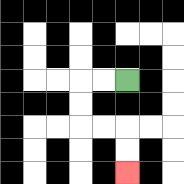{'start': '[5, 3]', 'end': '[5, 7]', 'path_directions': 'L,L,D,D,R,R,D,D', 'path_coordinates': '[[5, 3], [4, 3], [3, 3], [3, 4], [3, 5], [4, 5], [5, 5], [5, 6], [5, 7]]'}